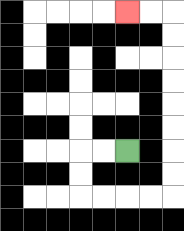{'start': '[5, 6]', 'end': '[5, 0]', 'path_directions': 'L,L,D,D,R,R,R,R,U,U,U,U,U,U,U,U,L,L', 'path_coordinates': '[[5, 6], [4, 6], [3, 6], [3, 7], [3, 8], [4, 8], [5, 8], [6, 8], [7, 8], [7, 7], [7, 6], [7, 5], [7, 4], [7, 3], [7, 2], [7, 1], [7, 0], [6, 0], [5, 0]]'}